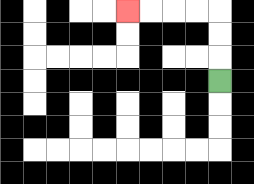{'start': '[9, 3]', 'end': '[5, 0]', 'path_directions': 'U,U,U,L,L,L,L', 'path_coordinates': '[[9, 3], [9, 2], [9, 1], [9, 0], [8, 0], [7, 0], [6, 0], [5, 0]]'}